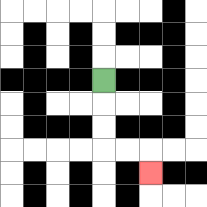{'start': '[4, 3]', 'end': '[6, 7]', 'path_directions': 'D,D,D,R,R,D', 'path_coordinates': '[[4, 3], [4, 4], [4, 5], [4, 6], [5, 6], [6, 6], [6, 7]]'}